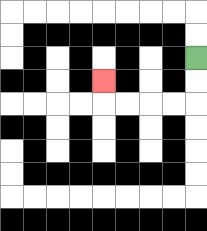{'start': '[8, 2]', 'end': '[4, 3]', 'path_directions': 'D,D,L,L,L,L,U', 'path_coordinates': '[[8, 2], [8, 3], [8, 4], [7, 4], [6, 4], [5, 4], [4, 4], [4, 3]]'}